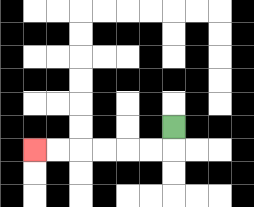{'start': '[7, 5]', 'end': '[1, 6]', 'path_directions': 'D,L,L,L,L,L,L', 'path_coordinates': '[[7, 5], [7, 6], [6, 6], [5, 6], [4, 6], [3, 6], [2, 6], [1, 6]]'}